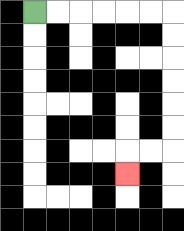{'start': '[1, 0]', 'end': '[5, 7]', 'path_directions': 'R,R,R,R,R,R,D,D,D,D,D,D,L,L,D', 'path_coordinates': '[[1, 0], [2, 0], [3, 0], [4, 0], [5, 0], [6, 0], [7, 0], [7, 1], [7, 2], [7, 3], [7, 4], [7, 5], [7, 6], [6, 6], [5, 6], [5, 7]]'}